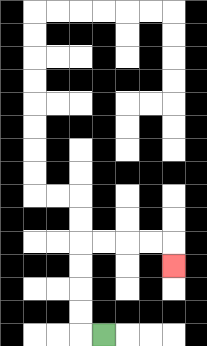{'start': '[4, 14]', 'end': '[7, 11]', 'path_directions': 'L,U,U,U,U,R,R,R,R,D', 'path_coordinates': '[[4, 14], [3, 14], [3, 13], [3, 12], [3, 11], [3, 10], [4, 10], [5, 10], [6, 10], [7, 10], [7, 11]]'}